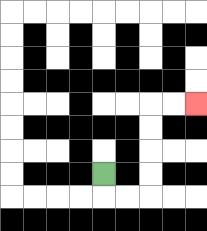{'start': '[4, 7]', 'end': '[8, 4]', 'path_directions': 'D,R,R,U,U,U,U,R,R', 'path_coordinates': '[[4, 7], [4, 8], [5, 8], [6, 8], [6, 7], [6, 6], [6, 5], [6, 4], [7, 4], [8, 4]]'}